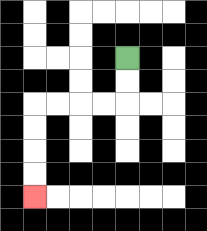{'start': '[5, 2]', 'end': '[1, 8]', 'path_directions': 'D,D,L,L,L,L,D,D,D,D', 'path_coordinates': '[[5, 2], [5, 3], [5, 4], [4, 4], [3, 4], [2, 4], [1, 4], [1, 5], [1, 6], [1, 7], [1, 8]]'}